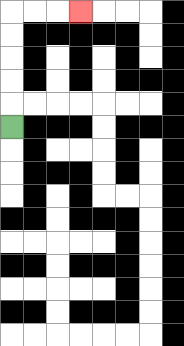{'start': '[0, 5]', 'end': '[3, 0]', 'path_directions': 'U,U,U,U,U,R,R,R', 'path_coordinates': '[[0, 5], [0, 4], [0, 3], [0, 2], [0, 1], [0, 0], [1, 0], [2, 0], [3, 0]]'}